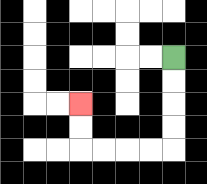{'start': '[7, 2]', 'end': '[3, 4]', 'path_directions': 'D,D,D,D,L,L,L,L,U,U', 'path_coordinates': '[[7, 2], [7, 3], [7, 4], [7, 5], [7, 6], [6, 6], [5, 6], [4, 6], [3, 6], [3, 5], [3, 4]]'}